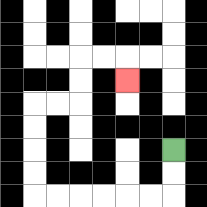{'start': '[7, 6]', 'end': '[5, 3]', 'path_directions': 'D,D,L,L,L,L,L,L,U,U,U,U,R,R,U,U,R,R,D', 'path_coordinates': '[[7, 6], [7, 7], [7, 8], [6, 8], [5, 8], [4, 8], [3, 8], [2, 8], [1, 8], [1, 7], [1, 6], [1, 5], [1, 4], [2, 4], [3, 4], [3, 3], [3, 2], [4, 2], [5, 2], [5, 3]]'}